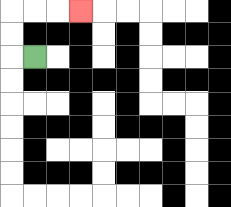{'start': '[1, 2]', 'end': '[3, 0]', 'path_directions': 'L,U,U,R,R,R', 'path_coordinates': '[[1, 2], [0, 2], [0, 1], [0, 0], [1, 0], [2, 0], [3, 0]]'}